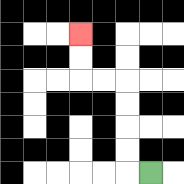{'start': '[6, 7]', 'end': '[3, 1]', 'path_directions': 'L,U,U,U,U,L,L,U,U', 'path_coordinates': '[[6, 7], [5, 7], [5, 6], [5, 5], [5, 4], [5, 3], [4, 3], [3, 3], [3, 2], [3, 1]]'}